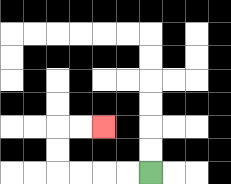{'start': '[6, 7]', 'end': '[4, 5]', 'path_directions': 'L,L,L,L,U,U,R,R', 'path_coordinates': '[[6, 7], [5, 7], [4, 7], [3, 7], [2, 7], [2, 6], [2, 5], [3, 5], [4, 5]]'}